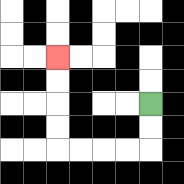{'start': '[6, 4]', 'end': '[2, 2]', 'path_directions': 'D,D,L,L,L,L,U,U,U,U', 'path_coordinates': '[[6, 4], [6, 5], [6, 6], [5, 6], [4, 6], [3, 6], [2, 6], [2, 5], [2, 4], [2, 3], [2, 2]]'}